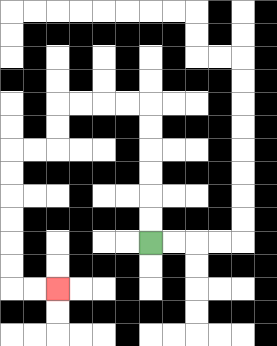{'start': '[6, 10]', 'end': '[2, 12]', 'path_directions': 'U,U,U,U,U,U,L,L,L,L,D,D,L,L,D,D,D,D,D,D,R,R', 'path_coordinates': '[[6, 10], [6, 9], [6, 8], [6, 7], [6, 6], [6, 5], [6, 4], [5, 4], [4, 4], [3, 4], [2, 4], [2, 5], [2, 6], [1, 6], [0, 6], [0, 7], [0, 8], [0, 9], [0, 10], [0, 11], [0, 12], [1, 12], [2, 12]]'}